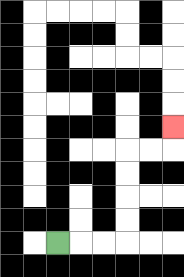{'start': '[2, 10]', 'end': '[7, 5]', 'path_directions': 'R,R,R,U,U,U,U,R,R,U', 'path_coordinates': '[[2, 10], [3, 10], [4, 10], [5, 10], [5, 9], [5, 8], [5, 7], [5, 6], [6, 6], [7, 6], [7, 5]]'}